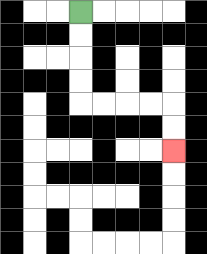{'start': '[3, 0]', 'end': '[7, 6]', 'path_directions': 'D,D,D,D,R,R,R,R,D,D', 'path_coordinates': '[[3, 0], [3, 1], [3, 2], [3, 3], [3, 4], [4, 4], [5, 4], [6, 4], [7, 4], [7, 5], [7, 6]]'}